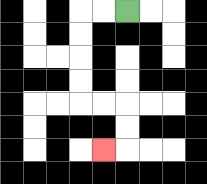{'start': '[5, 0]', 'end': '[4, 6]', 'path_directions': 'L,L,D,D,D,D,R,R,D,D,L', 'path_coordinates': '[[5, 0], [4, 0], [3, 0], [3, 1], [3, 2], [3, 3], [3, 4], [4, 4], [5, 4], [5, 5], [5, 6], [4, 6]]'}